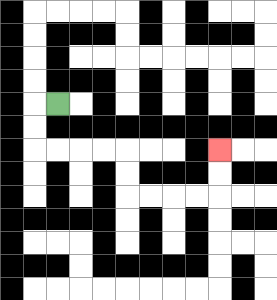{'start': '[2, 4]', 'end': '[9, 6]', 'path_directions': 'L,D,D,R,R,R,R,D,D,R,R,R,R,U,U', 'path_coordinates': '[[2, 4], [1, 4], [1, 5], [1, 6], [2, 6], [3, 6], [4, 6], [5, 6], [5, 7], [5, 8], [6, 8], [7, 8], [8, 8], [9, 8], [9, 7], [9, 6]]'}